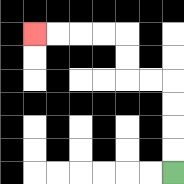{'start': '[7, 7]', 'end': '[1, 1]', 'path_directions': 'U,U,U,U,L,L,U,U,L,L,L,L', 'path_coordinates': '[[7, 7], [7, 6], [7, 5], [7, 4], [7, 3], [6, 3], [5, 3], [5, 2], [5, 1], [4, 1], [3, 1], [2, 1], [1, 1]]'}